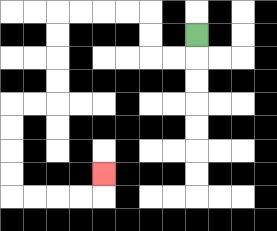{'start': '[8, 1]', 'end': '[4, 7]', 'path_directions': 'D,L,L,U,U,L,L,L,L,D,D,D,D,L,L,D,D,D,D,R,R,R,R,U', 'path_coordinates': '[[8, 1], [8, 2], [7, 2], [6, 2], [6, 1], [6, 0], [5, 0], [4, 0], [3, 0], [2, 0], [2, 1], [2, 2], [2, 3], [2, 4], [1, 4], [0, 4], [0, 5], [0, 6], [0, 7], [0, 8], [1, 8], [2, 8], [3, 8], [4, 8], [4, 7]]'}